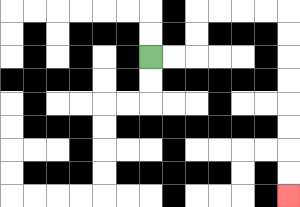{'start': '[6, 2]', 'end': '[12, 8]', 'path_directions': 'R,R,U,U,R,R,R,R,D,D,D,D,D,D,D,D', 'path_coordinates': '[[6, 2], [7, 2], [8, 2], [8, 1], [8, 0], [9, 0], [10, 0], [11, 0], [12, 0], [12, 1], [12, 2], [12, 3], [12, 4], [12, 5], [12, 6], [12, 7], [12, 8]]'}